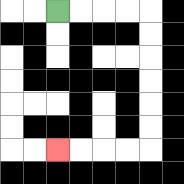{'start': '[2, 0]', 'end': '[2, 6]', 'path_directions': 'R,R,R,R,D,D,D,D,D,D,L,L,L,L', 'path_coordinates': '[[2, 0], [3, 0], [4, 0], [5, 0], [6, 0], [6, 1], [6, 2], [6, 3], [6, 4], [6, 5], [6, 6], [5, 6], [4, 6], [3, 6], [2, 6]]'}